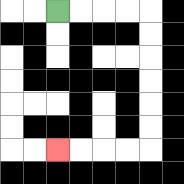{'start': '[2, 0]', 'end': '[2, 6]', 'path_directions': 'R,R,R,R,D,D,D,D,D,D,L,L,L,L', 'path_coordinates': '[[2, 0], [3, 0], [4, 0], [5, 0], [6, 0], [6, 1], [6, 2], [6, 3], [6, 4], [6, 5], [6, 6], [5, 6], [4, 6], [3, 6], [2, 6]]'}